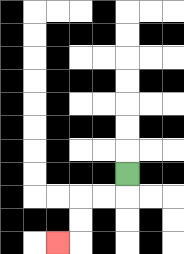{'start': '[5, 7]', 'end': '[2, 10]', 'path_directions': 'D,L,L,D,D,L', 'path_coordinates': '[[5, 7], [5, 8], [4, 8], [3, 8], [3, 9], [3, 10], [2, 10]]'}